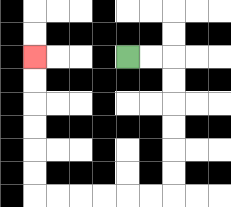{'start': '[5, 2]', 'end': '[1, 2]', 'path_directions': 'R,R,D,D,D,D,D,D,L,L,L,L,L,L,U,U,U,U,U,U', 'path_coordinates': '[[5, 2], [6, 2], [7, 2], [7, 3], [7, 4], [7, 5], [7, 6], [7, 7], [7, 8], [6, 8], [5, 8], [4, 8], [3, 8], [2, 8], [1, 8], [1, 7], [1, 6], [1, 5], [1, 4], [1, 3], [1, 2]]'}